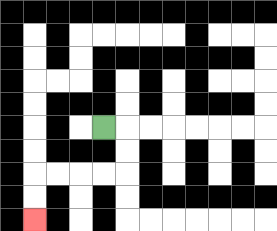{'start': '[4, 5]', 'end': '[1, 9]', 'path_directions': 'R,D,D,L,L,L,L,D,D', 'path_coordinates': '[[4, 5], [5, 5], [5, 6], [5, 7], [4, 7], [3, 7], [2, 7], [1, 7], [1, 8], [1, 9]]'}